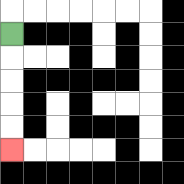{'start': '[0, 1]', 'end': '[0, 6]', 'path_directions': 'D,D,D,D,D', 'path_coordinates': '[[0, 1], [0, 2], [0, 3], [0, 4], [0, 5], [0, 6]]'}